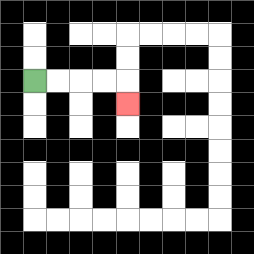{'start': '[1, 3]', 'end': '[5, 4]', 'path_directions': 'R,R,R,R,D', 'path_coordinates': '[[1, 3], [2, 3], [3, 3], [4, 3], [5, 3], [5, 4]]'}